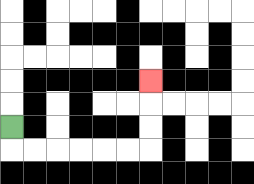{'start': '[0, 5]', 'end': '[6, 3]', 'path_directions': 'D,R,R,R,R,R,R,U,U,U', 'path_coordinates': '[[0, 5], [0, 6], [1, 6], [2, 6], [3, 6], [4, 6], [5, 6], [6, 6], [6, 5], [6, 4], [6, 3]]'}